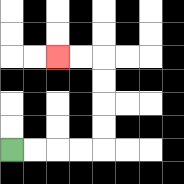{'start': '[0, 6]', 'end': '[2, 2]', 'path_directions': 'R,R,R,R,U,U,U,U,L,L', 'path_coordinates': '[[0, 6], [1, 6], [2, 6], [3, 6], [4, 6], [4, 5], [4, 4], [4, 3], [4, 2], [3, 2], [2, 2]]'}